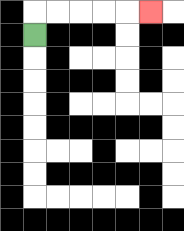{'start': '[1, 1]', 'end': '[6, 0]', 'path_directions': 'U,R,R,R,R,R', 'path_coordinates': '[[1, 1], [1, 0], [2, 0], [3, 0], [4, 0], [5, 0], [6, 0]]'}